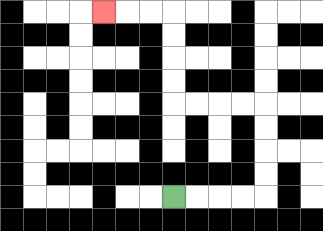{'start': '[7, 8]', 'end': '[4, 0]', 'path_directions': 'R,R,R,R,U,U,U,U,L,L,L,L,U,U,U,U,L,L,L', 'path_coordinates': '[[7, 8], [8, 8], [9, 8], [10, 8], [11, 8], [11, 7], [11, 6], [11, 5], [11, 4], [10, 4], [9, 4], [8, 4], [7, 4], [7, 3], [7, 2], [7, 1], [7, 0], [6, 0], [5, 0], [4, 0]]'}